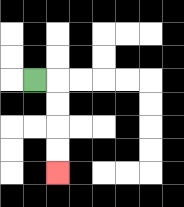{'start': '[1, 3]', 'end': '[2, 7]', 'path_directions': 'R,D,D,D,D', 'path_coordinates': '[[1, 3], [2, 3], [2, 4], [2, 5], [2, 6], [2, 7]]'}